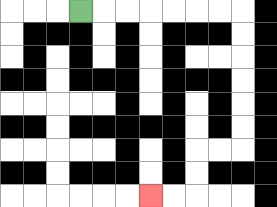{'start': '[3, 0]', 'end': '[6, 8]', 'path_directions': 'R,R,R,R,R,R,R,D,D,D,D,D,D,L,L,D,D,L,L', 'path_coordinates': '[[3, 0], [4, 0], [5, 0], [6, 0], [7, 0], [8, 0], [9, 0], [10, 0], [10, 1], [10, 2], [10, 3], [10, 4], [10, 5], [10, 6], [9, 6], [8, 6], [8, 7], [8, 8], [7, 8], [6, 8]]'}